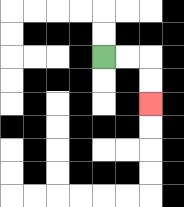{'start': '[4, 2]', 'end': '[6, 4]', 'path_directions': 'R,R,D,D', 'path_coordinates': '[[4, 2], [5, 2], [6, 2], [6, 3], [6, 4]]'}